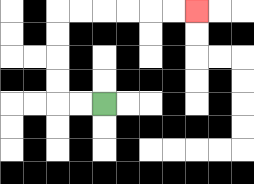{'start': '[4, 4]', 'end': '[8, 0]', 'path_directions': 'L,L,U,U,U,U,R,R,R,R,R,R', 'path_coordinates': '[[4, 4], [3, 4], [2, 4], [2, 3], [2, 2], [2, 1], [2, 0], [3, 0], [4, 0], [5, 0], [6, 0], [7, 0], [8, 0]]'}